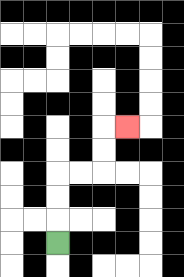{'start': '[2, 10]', 'end': '[5, 5]', 'path_directions': 'U,U,U,R,R,U,U,R', 'path_coordinates': '[[2, 10], [2, 9], [2, 8], [2, 7], [3, 7], [4, 7], [4, 6], [4, 5], [5, 5]]'}